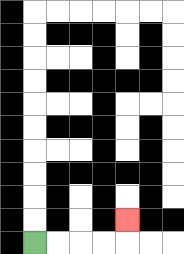{'start': '[1, 10]', 'end': '[5, 9]', 'path_directions': 'R,R,R,R,U', 'path_coordinates': '[[1, 10], [2, 10], [3, 10], [4, 10], [5, 10], [5, 9]]'}